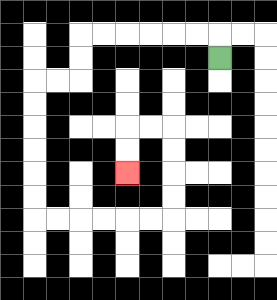{'start': '[9, 2]', 'end': '[5, 7]', 'path_directions': 'U,L,L,L,L,L,L,D,D,L,L,D,D,D,D,D,D,R,R,R,R,R,R,U,U,U,U,L,L,D,D', 'path_coordinates': '[[9, 2], [9, 1], [8, 1], [7, 1], [6, 1], [5, 1], [4, 1], [3, 1], [3, 2], [3, 3], [2, 3], [1, 3], [1, 4], [1, 5], [1, 6], [1, 7], [1, 8], [1, 9], [2, 9], [3, 9], [4, 9], [5, 9], [6, 9], [7, 9], [7, 8], [7, 7], [7, 6], [7, 5], [6, 5], [5, 5], [5, 6], [5, 7]]'}